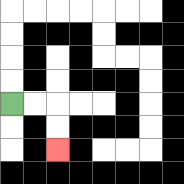{'start': '[0, 4]', 'end': '[2, 6]', 'path_directions': 'R,R,D,D', 'path_coordinates': '[[0, 4], [1, 4], [2, 4], [2, 5], [2, 6]]'}